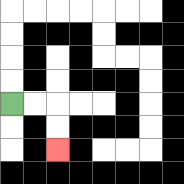{'start': '[0, 4]', 'end': '[2, 6]', 'path_directions': 'R,R,D,D', 'path_coordinates': '[[0, 4], [1, 4], [2, 4], [2, 5], [2, 6]]'}